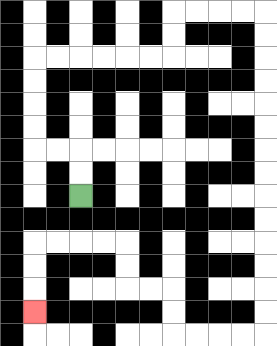{'start': '[3, 8]', 'end': '[1, 13]', 'path_directions': 'U,U,L,L,U,U,U,U,R,R,R,R,R,R,U,U,R,R,R,R,D,D,D,D,D,D,D,D,D,D,D,D,D,D,L,L,L,L,U,U,L,L,U,U,L,L,L,L,D,D,D', 'path_coordinates': '[[3, 8], [3, 7], [3, 6], [2, 6], [1, 6], [1, 5], [1, 4], [1, 3], [1, 2], [2, 2], [3, 2], [4, 2], [5, 2], [6, 2], [7, 2], [7, 1], [7, 0], [8, 0], [9, 0], [10, 0], [11, 0], [11, 1], [11, 2], [11, 3], [11, 4], [11, 5], [11, 6], [11, 7], [11, 8], [11, 9], [11, 10], [11, 11], [11, 12], [11, 13], [11, 14], [10, 14], [9, 14], [8, 14], [7, 14], [7, 13], [7, 12], [6, 12], [5, 12], [5, 11], [5, 10], [4, 10], [3, 10], [2, 10], [1, 10], [1, 11], [1, 12], [1, 13]]'}